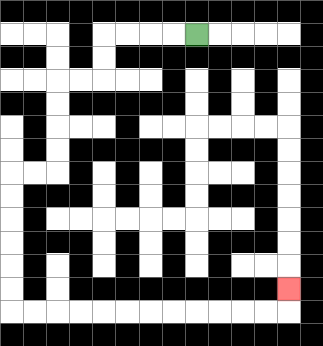{'start': '[8, 1]', 'end': '[12, 12]', 'path_directions': 'L,L,L,L,D,D,L,L,D,D,D,D,L,L,D,D,D,D,D,D,R,R,R,R,R,R,R,R,R,R,R,R,U', 'path_coordinates': '[[8, 1], [7, 1], [6, 1], [5, 1], [4, 1], [4, 2], [4, 3], [3, 3], [2, 3], [2, 4], [2, 5], [2, 6], [2, 7], [1, 7], [0, 7], [0, 8], [0, 9], [0, 10], [0, 11], [0, 12], [0, 13], [1, 13], [2, 13], [3, 13], [4, 13], [5, 13], [6, 13], [7, 13], [8, 13], [9, 13], [10, 13], [11, 13], [12, 13], [12, 12]]'}